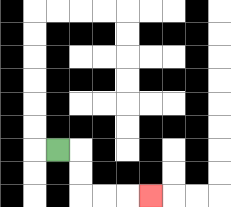{'start': '[2, 6]', 'end': '[6, 8]', 'path_directions': 'R,D,D,R,R,R', 'path_coordinates': '[[2, 6], [3, 6], [3, 7], [3, 8], [4, 8], [5, 8], [6, 8]]'}